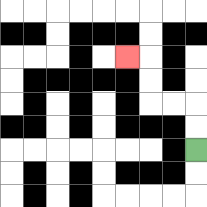{'start': '[8, 6]', 'end': '[5, 2]', 'path_directions': 'U,U,L,L,U,U,L', 'path_coordinates': '[[8, 6], [8, 5], [8, 4], [7, 4], [6, 4], [6, 3], [6, 2], [5, 2]]'}